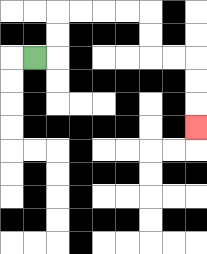{'start': '[1, 2]', 'end': '[8, 5]', 'path_directions': 'R,U,U,R,R,R,R,D,D,R,R,D,D,D', 'path_coordinates': '[[1, 2], [2, 2], [2, 1], [2, 0], [3, 0], [4, 0], [5, 0], [6, 0], [6, 1], [6, 2], [7, 2], [8, 2], [8, 3], [8, 4], [8, 5]]'}